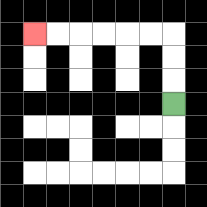{'start': '[7, 4]', 'end': '[1, 1]', 'path_directions': 'U,U,U,L,L,L,L,L,L', 'path_coordinates': '[[7, 4], [7, 3], [7, 2], [7, 1], [6, 1], [5, 1], [4, 1], [3, 1], [2, 1], [1, 1]]'}